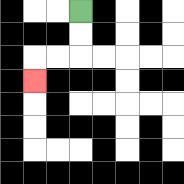{'start': '[3, 0]', 'end': '[1, 3]', 'path_directions': 'D,D,L,L,D', 'path_coordinates': '[[3, 0], [3, 1], [3, 2], [2, 2], [1, 2], [1, 3]]'}